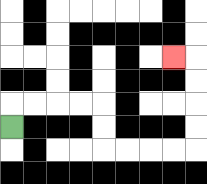{'start': '[0, 5]', 'end': '[7, 2]', 'path_directions': 'U,R,R,R,R,D,D,R,R,R,R,U,U,U,U,L', 'path_coordinates': '[[0, 5], [0, 4], [1, 4], [2, 4], [3, 4], [4, 4], [4, 5], [4, 6], [5, 6], [6, 6], [7, 6], [8, 6], [8, 5], [8, 4], [8, 3], [8, 2], [7, 2]]'}